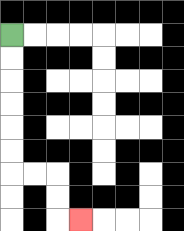{'start': '[0, 1]', 'end': '[3, 9]', 'path_directions': 'D,D,D,D,D,D,R,R,D,D,R', 'path_coordinates': '[[0, 1], [0, 2], [0, 3], [0, 4], [0, 5], [0, 6], [0, 7], [1, 7], [2, 7], [2, 8], [2, 9], [3, 9]]'}